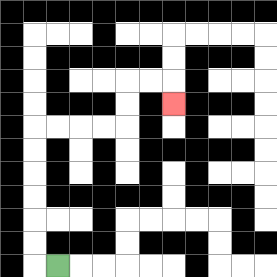{'start': '[2, 11]', 'end': '[7, 4]', 'path_directions': 'L,U,U,U,U,U,U,R,R,R,R,U,U,R,R,D', 'path_coordinates': '[[2, 11], [1, 11], [1, 10], [1, 9], [1, 8], [1, 7], [1, 6], [1, 5], [2, 5], [3, 5], [4, 5], [5, 5], [5, 4], [5, 3], [6, 3], [7, 3], [7, 4]]'}